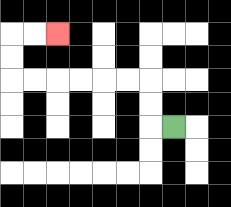{'start': '[7, 5]', 'end': '[2, 1]', 'path_directions': 'L,U,U,L,L,L,L,L,L,U,U,R,R', 'path_coordinates': '[[7, 5], [6, 5], [6, 4], [6, 3], [5, 3], [4, 3], [3, 3], [2, 3], [1, 3], [0, 3], [0, 2], [0, 1], [1, 1], [2, 1]]'}